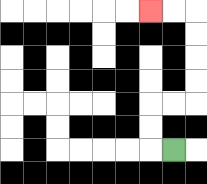{'start': '[7, 6]', 'end': '[6, 0]', 'path_directions': 'L,U,U,R,R,U,U,U,U,L,L', 'path_coordinates': '[[7, 6], [6, 6], [6, 5], [6, 4], [7, 4], [8, 4], [8, 3], [8, 2], [8, 1], [8, 0], [7, 0], [6, 0]]'}